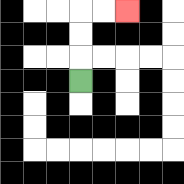{'start': '[3, 3]', 'end': '[5, 0]', 'path_directions': 'U,U,U,R,R', 'path_coordinates': '[[3, 3], [3, 2], [3, 1], [3, 0], [4, 0], [5, 0]]'}